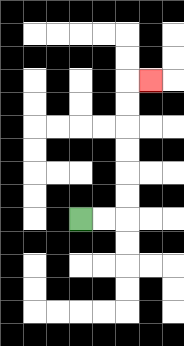{'start': '[3, 9]', 'end': '[6, 3]', 'path_directions': 'R,R,U,U,U,U,U,U,R', 'path_coordinates': '[[3, 9], [4, 9], [5, 9], [5, 8], [5, 7], [5, 6], [5, 5], [5, 4], [5, 3], [6, 3]]'}